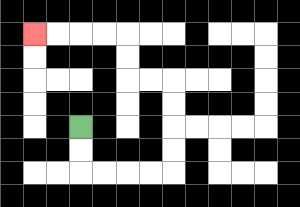{'start': '[3, 5]', 'end': '[1, 1]', 'path_directions': 'D,D,R,R,R,R,U,U,U,U,L,L,U,U,L,L,L,L', 'path_coordinates': '[[3, 5], [3, 6], [3, 7], [4, 7], [5, 7], [6, 7], [7, 7], [7, 6], [7, 5], [7, 4], [7, 3], [6, 3], [5, 3], [5, 2], [5, 1], [4, 1], [3, 1], [2, 1], [1, 1]]'}